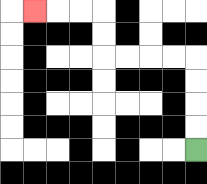{'start': '[8, 6]', 'end': '[1, 0]', 'path_directions': 'U,U,U,U,L,L,L,L,U,U,L,L,L', 'path_coordinates': '[[8, 6], [8, 5], [8, 4], [8, 3], [8, 2], [7, 2], [6, 2], [5, 2], [4, 2], [4, 1], [4, 0], [3, 0], [2, 0], [1, 0]]'}